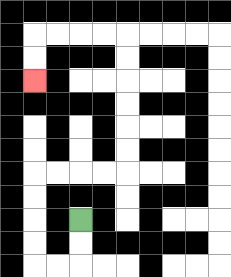{'start': '[3, 9]', 'end': '[1, 3]', 'path_directions': 'D,D,L,L,U,U,U,U,R,R,R,R,U,U,U,U,U,U,L,L,L,L,D,D', 'path_coordinates': '[[3, 9], [3, 10], [3, 11], [2, 11], [1, 11], [1, 10], [1, 9], [1, 8], [1, 7], [2, 7], [3, 7], [4, 7], [5, 7], [5, 6], [5, 5], [5, 4], [5, 3], [5, 2], [5, 1], [4, 1], [3, 1], [2, 1], [1, 1], [1, 2], [1, 3]]'}